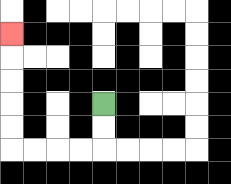{'start': '[4, 4]', 'end': '[0, 1]', 'path_directions': 'D,D,L,L,L,L,U,U,U,U,U', 'path_coordinates': '[[4, 4], [4, 5], [4, 6], [3, 6], [2, 6], [1, 6], [0, 6], [0, 5], [0, 4], [0, 3], [0, 2], [0, 1]]'}